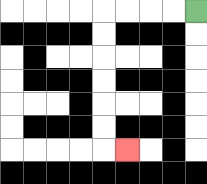{'start': '[8, 0]', 'end': '[5, 6]', 'path_directions': 'L,L,L,L,D,D,D,D,D,D,R', 'path_coordinates': '[[8, 0], [7, 0], [6, 0], [5, 0], [4, 0], [4, 1], [4, 2], [4, 3], [4, 4], [4, 5], [4, 6], [5, 6]]'}